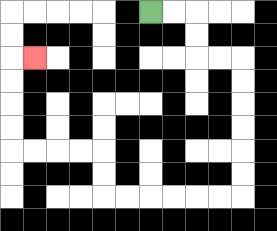{'start': '[6, 0]', 'end': '[1, 2]', 'path_directions': 'R,R,D,D,R,R,D,D,D,D,D,D,L,L,L,L,L,L,U,U,L,L,L,L,U,U,U,U,R', 'path_coordinates': '[[6, 0], [7, 0], [8, 0], [8, 1], [8, 2], [9, 2], [10, 2], [10, 3], [10, 4], [10, 5], [10, 6], [10, 7], [10, 8], [9, 8], [8, 8], [7, 8], [6, 8], [5, 8], [4, 8], [4, 7], [4, 6], [3, 6], [2, 6], [1, 6], [0, 6], [0, 5], [0, 4], [0, 3], [0, 2], [1, 2]]'}